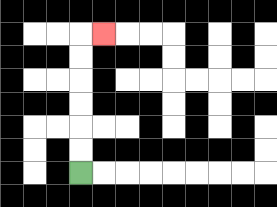{'start': '[3, 7]', 'end': '[4, 1]', 'path_directions': 'U,U,U,U,U,U,R', 'path_coordinates': '[[3, 7], [3, 6], [3, 5], [3, 4], [3, 3], [3, 2], [3, 1], [4, 1]]'}